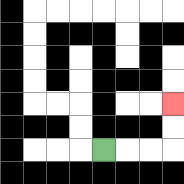{'start': '[4, 6]', 'end': '[7, 4]', 'path_directions': 'R,R,R,U,U', 'path_coordinates': '[[4, 6], [5, 6], [6, 6], [7, 6], [7, 5], [7, 4]]'}